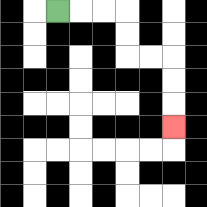{'start': '[2, 0]', 'end': '[7, 5]', 'path_directions': 'R,R,R,D,D,R,R,D,D,D', 'path_coordinates': '[[2, 0], [3, 0], [4, 0], [5, 0], [5, 1], [5, 2], [6, 2], [7, 2], [7, 3], [7, 4], [7, 5]]'}